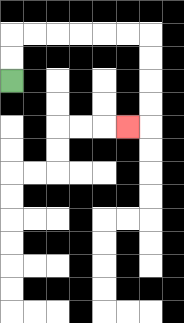{'start': '[0, 3]', 'end': '[5, 5]', 'path_directions': 'U,U,R,R,R,R,R,R,D,D,D,D,L', 'path_coordinates': '[[0, 3], [0, 2], [0, 1], [1, 1], [2, 1], [3, 1], [4, 1], [5, 1], [6, 1], [6, 2], [6, 3], [6, 4], [6, 5], [5, 5]]'}